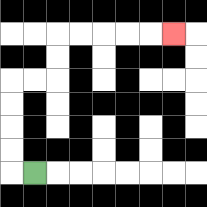{'start': '[1, 7]', 'end': '[7, 1]', 'path_directions': 'L,U,U,U,U,R,R,U,U,R,R,R,R,R', 'path_coordinates': '[[1, 7], [0, 7], [0, 6], [0, 5], [0, 4], [0, 3], [1, 3], [2, 3], [2, 2], [2, 1], [3, 1], [4, 1], [5, 1], [6, 1], [7, 1]]'}